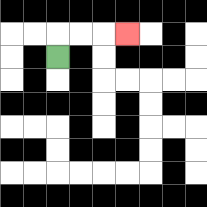{'start': '[2, 2]', 'end': '[5, 1]', 'path_directions': 'U,R,R,R', 'path_coordinates': '[[2, 2], [2, 1], [3, 1], [4, 1], [5, 1]]'}